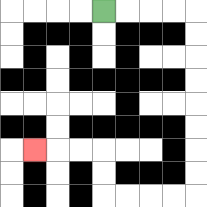{'start': '[4, 0]', 'end': '[1, 6]', 'path_directions': 'R,R,R,R,D,D,D,D,D,D,D,D,L,L,L,L,U,U,L,L,L', 'path_coordinates': '[[4, 0], [5, 0], [6, 0], [7, 0], [8, 0], [8, 1], [8, 2], [8, 3], [8, 4], [8, 5], [8, 6], [8, 7], [8, 8], [7, 8], [6, 8], [5, 8], [4, 8], [4, 7], [4, 6], [3, 6], [2, 6], [1, 6]]'}